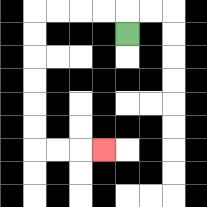{'start': '[5, 1]', 'end': '[4, 6]', 'path_directions': 'U,L,L,L,L,D,D,D,D,D,D,R,R,R', 'path_coordinates': '[[5, 1], [5, 0], [4, 0], [3, 0], [2, 0], [1, 0], [1, 1], [1, 2], [1, 3], [1, 4], [1, 5], [1, 6], [2, 6], [3, 6], [4, 6]]'}